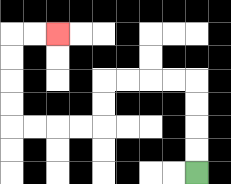{'start': '[8, 7]', 'end': '[2, 1]', 'path_directions': 'U,U,U,U,L,L,L,L,D,D,L,L,L,L,U,U,U,U,R,R', 'path_coordinates': '[[8, 7], [8, 6], [8, 5], [8, 4], [8, 3], [7, 3], [6, 3], [5, 3], [4, 3], [4, 4], [4, 5], [3, 5], [2, 5], [1, 5], [0, 5], [0, 4], [0, 3], [0, 2], [0, 1], [1, 1], [2, 1]]'}